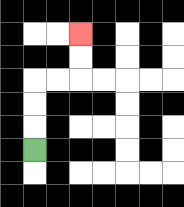{'start': '[1, 6]', 'end': '[3, 1]', 'path_directions': 'U,U,U,R,R,U,U', 'path_coordinates': '[[1, 6], [1, 5], [1, 4], [1, 3], [2, 3], [3, 3], [3, 2], [3, 1]]'}